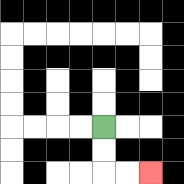{'start': '[4, 5]', 'end': '[6, 7]', 'path_directions': 'D,D,R,R', 'path_coordinates': '[[4, 5], [4, 6], [4, 7], [5, 7], [6, 7]]'}